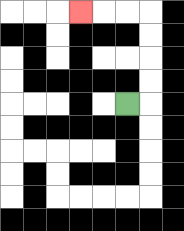{'start': '[5, 4]', 'end': '[3, 0]', 'path_directions': 'R,U,U,U,U,L,L,L', 'path_coordinates': '[[5, 4], [6, 4], [6, 3], [6, 2], [6, 1], [6, 0], [5, 0], [4, 0], [3, 0]]'}